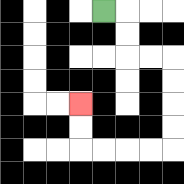{'start': '[4, 0]', 'end': '[3, 4]', 'path_directions': 'R,D,D,R,R,D,D,D,D,L,L,L,L,U,U', 'path_coordinates': '[[4, 0], [5, 0], [5, 1], [5, 2], [6, 2], [7, 2], [7, 3], [7, 4], [7, 5], [7, 6], [6, 6], [5, 6], [4, 6], [3, 6], [3, 5], [3, 4]]'}